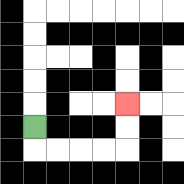{'start': '[1, 5]', 'end': '[5, 4]', 'path_directions': 'D,R,R,R,R,U,U', 'path_coordinates': '[[1, 5], [1, 6], [2, 6], [3, 6], [4, 6], [5, 6], [5, 5], [5, 4]]'}